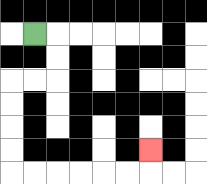{'start': '[1, 1]', 'end': '[6, 6]', 'path_directions': 'R,D,D,L,L,D,D,D,D,R,R,R,R,R,R,U', 'path_coordinates': '[[1, 1], [2, 1], [2, 2], [2, 3], [1, 3], [0, 3], [0, 4], [0, 5], [0, 6], [0, 7], [1, 7], [2, 7], [3, 7], [4, 7], [5, 7], [6, 7], [6, 6]]'}